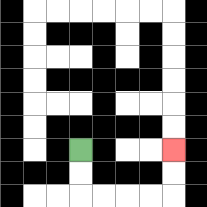{'start': '[3, 6]', 'end': '[7, 6]', 'path_directions': 'D,D,R,R,R,R,U,U', 'path_coordinates': '[[3, 6], [3, 7], [3, 8], [4, 8], [5, 8], [6, 8], [7, 8], [7, 7], [7, 6]]'}